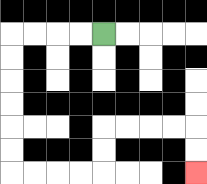{'start': '[4, 1]', 'end': '[8, 7]', 'path_directions': 'L,L,L,L,D,D,D,D,D,D,R,R,R,R,U,U,R,R,R,R,D,D', 'path_coordinates': '[[4, 1], [3, 1], [2, 1], [1, 1], [0, 1], [0, 2], [0, 3], [0, 4], [0, 5], [0, 6], [0, 7], [1, 7], [2, 7], [3, 7], [4, 7], [4, 6], [4, 5], [5, 5], [6, 5], [7, 5], [8, 5], [8, 6], [8, 7]]'}